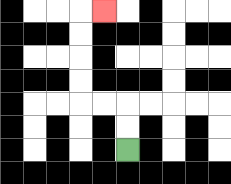{'start': '[5, 6]', 'end': '[4, 0]', 'path_directions': 'U,U,L,L,U,U,U,U,R', 'path_coordinates': '[[5, 6], [5, 5], [5, 4], [4, 4], [3, 4], [3, 3], [3, 2], [3, 1], [3, 0], [4, 0]]'}